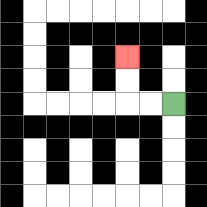{'start': '[7, 4]', 'end': '[5, 2]', 'path_directions': 'L,L,U,U', 'path_coordinates': '[[7, 4], [6, 4], [5, 4], [5, 3], [5, 2]]'}